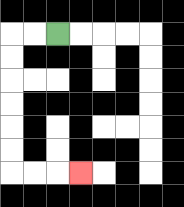{'start': '[2, 1]', 'end': '[3, 7]', 'path_directions': 'L,L,D,D,D,D,D,D,R,R,R', 'path_coordinates': '[[2, 1], [1, 1], [0, 1], [0, 2], [0, 3], [0, 4], [0, 5], [0, 6], [0, 7], [1, 7], [2, 7], [3, 7]]'}